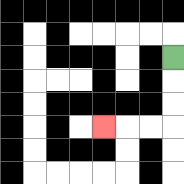{'start': '[7, 2]', 'end': '[4, 5]', 'path_directions': 'D,D,D,L,L,L', 'path_coordinates': '[[7, 2], [7, 3], [7, 4], [7, 5], [6, 5], [5, 5], [4, 5]]'}